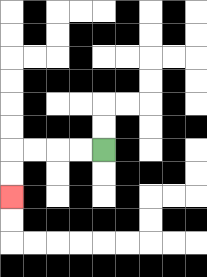{'start': '[4, 6]', 'end': '[0, 8]', 'path_directions': 'L,L,L,L,D,D', 'path_coordinates': '[[4, 6], [3, 6], [2, 6], [1, 6], [0, 6], [0, 7], [0, 8]]'}